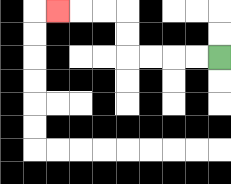{'start': '[9, 2]', 'end': '[2, 0]', 'path_directions': 'L,L,L,L,U,U,L,L,L', 'path_coordinates': '[[9, 2], [8, 2], [7, 2], [6, 2], [5, 2], [5, 1], [5, 0], [4, 0], [3, 0], [2, 0]]'}